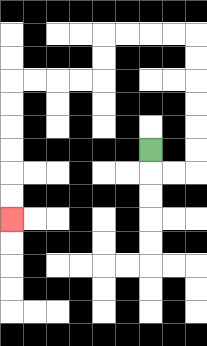{'start': '[6, 6]', 'end': '[0, 9]', 'path_directions': 'D,R,R,U,U,U,U,U,U,L,L,L,L,D,D,L,L,L,L,D,D,D,D,D,D', 'path_coordinates': '[[6, 6], [6, 7], [7, 7], [8, 7], [8, 6], [8, 5], [8, 4], [8, 3], [8, 2], [8, 1], [7, 1], [6, 1], [5, 1], [4, 1], [4, 2], [4, 3], [3, 3], [2, 3], [1, 3], [0, 3], [0, 4], [0, 5], [0, 6], [0, 7], [0, 8], [0, 9]]'}